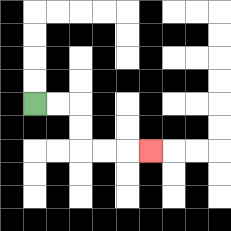{'start': '[1, 4]', 'end': '[6, 6]', 'path_directions': 'R,R,D,D,R,R,R', 'path_coordinates': '[[1, 4], [2, 4], [3, 4], [3, 5], [3, 6], [4, 6], [5, 6], [6, 6]]'}